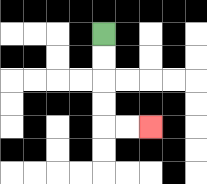{'start': '[4, 1]', 'end': '[6, 5]', 'path_directions': 'D,D,D,D,R,R', 'path_coordinates': '[[4, 1], [4, 2], [4, 3], [4, 4], [4, 5], [5, 5], [6, 5]]'}